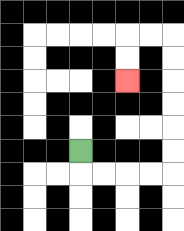{'start': '[3, 6]', 'end': '[5, 3]', 'path_directions': 'D,R,R,R,R,U,U,U,U,U,U,L,L,D,D', 'path_coordinates': '[[3, 6], [3, 7], [4, 7], [5, 7], [6, 7], [7, 7], [7, 6], [7, 5], [7, 4], [7, 3], [7, 2], [7, 1], [6, 1], [5, 1], [5, 2], [5, 3]]'}